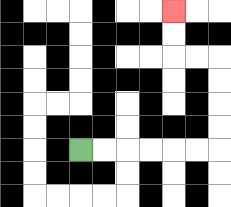{'start': '[3, 6]', 'end': '[7, 0]', 'path_directions': 'R,R,R,R,R,R,U,U,U,U,L,L,U,U', 'path_coordinates': '[[3, 6], [4, 6], [5, 6], [6, 6], [7, 6], [8, 6], [9, 6], [9, 5], [9, 4], [9, 3], [9, 2], [8, 2], [7, 2], [7, 1], [7, 0]]'}